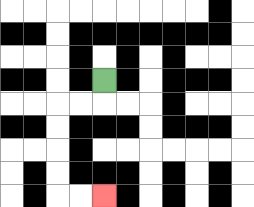{'start': '[4, 3]', 'end': '[4, 8]', 'path_directions': 'D,L,L,D,D,D,D,R,R', 'path_coordinates': '[[4, 3], [4, 4], [3, 4], [2, 4], [2, 5], [2, 6], [2, 7], [2, 8], [3, 8], [4, 8]]'}